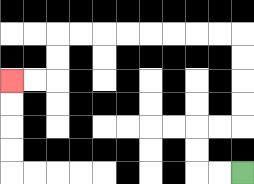{'start': '[10, 7]', 'end': '[0, 3]', 'path_directions': 'L,L,U,U,R,R,U,U,U,U,L,L,L,L,L,L,L,L,D,D,L,L', 'path_coordinates': '[[10, 7], [9, 7], [8, 7], [8, 6], [8, 5], [9, 5], [10, 5], [10, 4], [10, 3], [10, 2], [10, 1], [9, 1], [8, 1], [7, 1], [6, 1], [5, 1], [4, 1], [3, 1], [2, 1], [2, 2], [2, 3], [1, 3], [0, 3]]'}